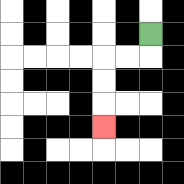{'start': '[6, 1]', 'end': '[4, 5]', 'path_directions': 'D,L,L,D,D,D', 'path_coordinates': '[[6, 1], [6, 2], [5, 2], [4, 2], [4, 3], [4, 4], [4, 5]]'}